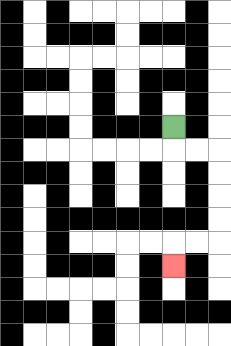{'start': '[7, 5]', 'end': '[7, 11]', 'path_directions': 'D,R,R,D,D,D,D,L,L,D', 'path_coordinates': '[[7, 5], [7, 6], [8, 6], [9, 6], [9, 7], [9, 8], [9, 9], [9, 10], [8, 10], [7, 10], [7, 11]]'}